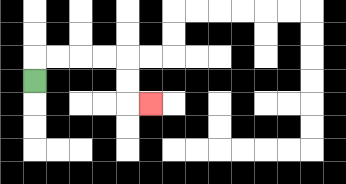{'start': '[1, 3]', 'end': '[6, 4]', 'path_directions': 'U,R,R,R,R,D,D,R', 'path_coordinates': '[[1, 3], [1, 2], [2, 2], [3, 2], [4, 2], [5, 2], [5, 3], [5, 4], [6, 4]]'}